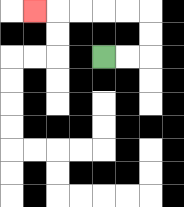{'start': '[4, 2]', 'end': '[1, 0]', 'path_directions': 'R,R,U,U,L,L,L,L,L', 'path_coordinates': '[[4, 2], [5, 2], [6, 2], [6, 1], [6, 0], [5, 0], [4, 0], [3, 0], [2, 0], [1, 0]]'}